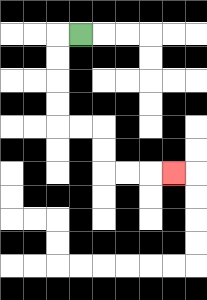{'start': '[3, 1]', 'end': '[7, 7]', 'path_directions': 'L,D,D,D,D,R,R,D,D,R,R,R', 'path_coordinates': '[[3, 1], [2, 1], [2, 2], [2, 3], [2, 4], [2, 5], [3, 5], [4, 5], [4, 6], [4, 7], [5, 7], [6, 7], [7, 7]]'}